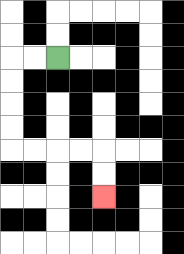{'start': '[2, 2]', 'end': '[4, 8]', 'path_directions': 'L,L,D,D,D,D,R,R,R,R,D,D', 'path_coordinates': '[[2, 2], [1, 2], [0, 2], [0, 3], [0, 4], [0, 5], [0, 6], [1, 6], [2, 6], [3, 6], [4, 6], [4, 7], [4, 8]]'}